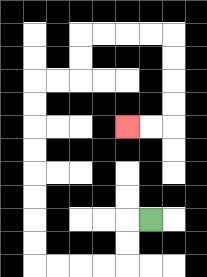{'start': '[6, 9]', 'end': '[5, 5]', 'path_directions': 'L,D,D,L,L,L,L,U,U,U,U,U,U,U,U,R,R,U,U,R,R,R,R,D,D,D,D,L,L', 'path_coordinates': '[[6, 9], [5, 9], [5, 10], [5, 11], [4, 11], [3, 11], [2, 11], [1, 11], [1, 10], [1, 9], [1, 8], [1, 7], [1, 6], [1, 5], [1, 4], [1, 3], [2, 3], [3, 3], [3, 2], [3, 1], [4, 1], [5, 1], [6, 1], [7, 1], [7, 2], [7, 3], [7, 4], [7, 5], [6, 5], [5, 5]]'}